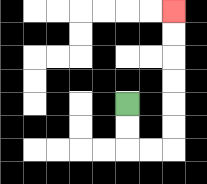{'start': '[5, 4]', 'end': '[7, 0]', 'path_directions': 'D,D,R,R,U,U,U,U,U,U', 'path_coordinates': '[[5, 4], [5, 5], [5, 6], [6, 6], [7, 6], [7, 5], [7, 4], [7, 3], [7, 2], [7, 1], [7, 0]]'}